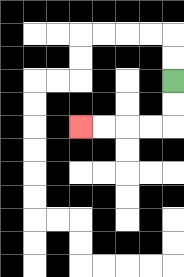{'start': '[7, 3]', 'end': '[3, 5]', 'path_directions': 'D,D,L,L,L,L', 'path_coordinates': '[[7, 3], [7, 4], [7, 5], [6, 5], [5, 5], [4, 5], [3, 5]]'}